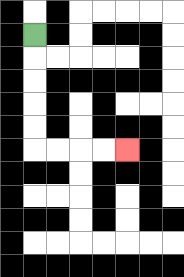{'start': '[1, 1]', 'end': '[5, 6]', 'path_directions': 'D,D,D,D,D,R,R,R,R', 'path_coordinates': '[[1, 1], [1, 2], [1, 3], [1, 4], [1, 5], [1, 6], [2, 6], [3, 6], [4, 6], [5, 6]]'}